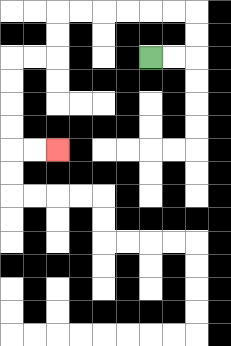{'start': '[6, 2]', 'end': '[2, 6]', 'path_directions': 'R,R,U,U,L,L,L,L,L,L,D,D,L,L,D,D,D,D,R,R', 'path_coordinates': '[[6, 2], [7, 2], [8, 2], [8, 1], [8, 0], [7, 0], [6, 0], [5, 0], [4, 0], [3, 0], [2, 0], [2, 1], [2, 2], [1, 2], [0, 2], [0, 3], [0, 4], [0, 5], [0, 6], [1, 6], [2, 6]]'}